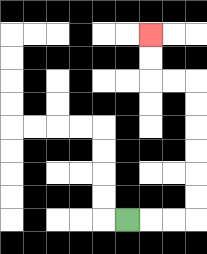{'start': '[5, 9]', 'end': '[6, 1]', 'path_directions': 'R,R,R,U,U,U,U,U,U,L,L,U,U', 'path_coordinates': '[[5, 9], [6, 9], [7, 9], [8, 9], [8, 8], [8, 7], [8, 6], [8, 5], [8, 4], [8, 3], [7, 3], [6, 3], [6, 2], [6, 1]]'}